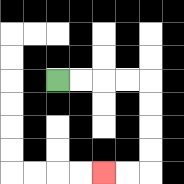{'start': '[2, 3]', 'end': '[4, 7]', 'path_directions': 'R,R,R,R,D,D,D,D,L,L', 'path_coordinates': '[[2, 3], [3, 3], [4, 3], [5, 3], [6, 3], [6, 4], [6, 5], [6, 6], [6, 7], [5, 7], [4, 7]]'}